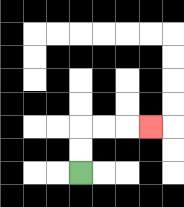{'start': '[3, 7]', 'end': '[6, 5]', 'path_directions': 'U,U,R,R,R', 'path_coordinates': '[[3, 7], [3, 6], [3, 5], [4, 5], [5, 5], [6, 5]]'}